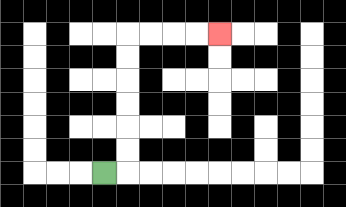{'start': '[4, 7]', 'end': '[9, 1]', 'path_directions': 'R,U,U,U,U,U,U,R,R,R,R', 'path_coordinates': '[[4, 7], [5, 7], [5, 6], [5, 5], [5, 4], [5, 3], [5, 2], [5, 1], [6, 1], [7, 1], [8, 1], [9, 1]]'}